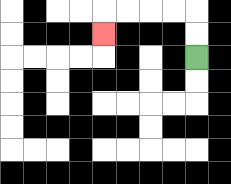{'start': '[8, 2]', 'end': '[4, 1]', 'path_directions': 'U,U,L,L,L,L,D', 'path_coordinates': '[[8, 2], [8, 1], [8, 0], [7, 0], [6, 0], [5, 0], [4, 0], [4, 1]]'}